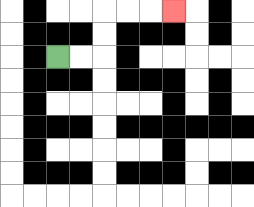{'start': '[2, 2]', 'end': '[7, 0]', 'path_directions': 'R,R,U,U,R,R,R', 'path_coordinates': '[[2, 2], [3, 2], [4, 2], [4, 1], [4, 0], [5, 0], [6, 0], [7, 0]]'}